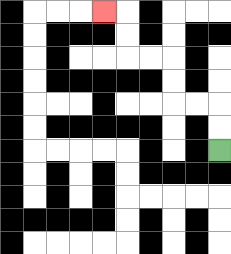{'start': '[9, 6]', 'end': '[4, 0]', 'path_directions': 'U,U,L,L,U,U,L,L,U,U,L', 'path_coordinates': '[[9, 6], [9, 5], [9, 4], [8, 4], [7, 4], [7, 3], [7, 2], [6, 2], [5, 2], [5, 1], [5, 0], [4, 0]]'}